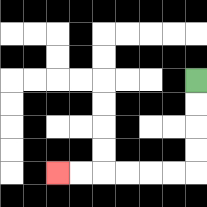{'start': '[8, 3]', 'end': '[2, 7]', 'path_directions': 'D,D,D,D,L,L,L,L,L,L', 'path_coordinates': '[[8, 3], [8, 4], [8, 5], [8, 6], [8, 7], [7, 7], [6, 7], [5, 7], [4, 7], [3, 7], [2, 7]]'}